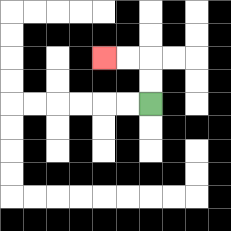{'start': '[6, 4]', 'end': '[4, 2]', 'path_directions': 'U,U,L,L', 'path_coordinates': '[[6, 4], [6, 3], [6, 2], [5, 2], [4, 2]]'}